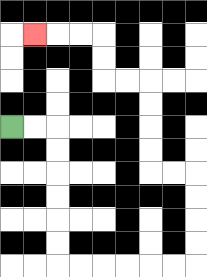{'start': '[0, 5]', 'end': '[1, 1]', 'path_directions': 'R,R,D,D,D,D,D,D,R,R,R,R,R,R,U,U,U,U,L,L,U,U,U,U,L,L,U,U,L,L,L', 'path_coordinates': '[[0, 5], [1, 5], [2, 5], [2, 6], [2, 7], [2, 8], [2, 9], [2, 10], [2, 11], [3, 11], [4, 11], [5, 11], [6, 11], [7, 11], [8, 11], [8, 10], [8, 9], [8, 8], [8, 7], [7, 7], [6, 7], [6, 6], [6, 5], [6, 4], [6, 3], [5, 3], [4, 3], [4, 2], [4, 1], [3, 1], [2, 1], [1, 1]]'}